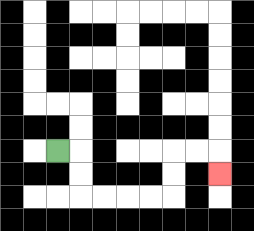{'start': '[2, 6]', 'end': '[9, 7]', 'path_directions': 'R,D,D,R,R,R,R,U,U,R,R,D', 'path_coordinates': '[[2, 6], [3, 6], [3, 7], [3, 8], [4, 8], [5, 8], [6, 8], [7, 8], [7, 7], [7, 6], [8, 6], [9, 6], [9, 7]]'}